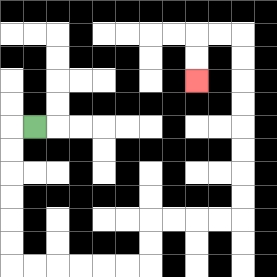{'start': '[1, 5]', 'end': '[8, 3]', 'path_directions': 'L,D,D,D,D,D,D,R,R,R,R,R,R,U,U,R,R,R,R,U,U,U,U,U,U,U,U,L,L,D,D', 'path_coordinates': '[[1, 5], [0, 5], [0, 6], [0, 7], [0, 8], [0, 9], [0, 10], [0, 11], [1, 11], [2, 11], [3, 11], [4, 11], [5, 11], [6, 11], [6, 10], [6, 9], [7, 9], [8, 9], [9, 9], [10, 9], [10, 8], [10, 7], [10, 6], [10, 5], [10, 4], [10, 3], [10, 2], [10, 1], [9, 1], [8, 1], [8, 2], [8, 3]]'}